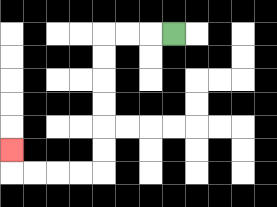{'start': '[7, 1]', 'end': '[0, 6]', 'path_directions': 'L,L,L,D,D,D,D,D,D,L,L,L,L,U', 'path_coordinates': '[[7, 1], [6, 1], [5, 1], [4, 1], [4, 2], [4, 3], [4, 4], [4, 5], [4, 6], [4, 7], [3, 7], [2, 7], [1, 7], [0, 7], [0, 6]]'}